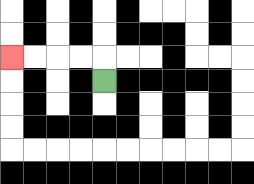{'start': '[4, 3]', 'end': '[0, 2]', 'path_directions': 'U,L,L,L,L', 'path_coordinates': '[[4, 3], [4, 2], [3, 2], [2, 2], [1, 2], [0, 2]]'}